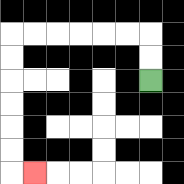{'start': '[6, 3]', 'end': '[1, 7]', 'path_directions': 'U,U,L,L,L,L,L,L,D,D,D,D,D,D,R', 'path_coordinates': '[[6, 3], [6, 2], [6, 1], [5, 1], [4, 1], [3, 1], [2, 1], [1, 1], [0, 1], [0, 2], [0, 3], [0, 4], [0, 5], [0, 6], [0, 7], [1, 7]]'}